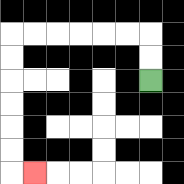{'start': '[6, 3]', 'end': '[1, 7]', 'path_directions': 'U,U,L,L,L,L,L,L,D,D,D,D,D,D,R', 'path_coordinates': '[[6, 3], [6, 2], [6, 1], [5, 1], [4, 1], [3, 1], [2, 1], [1, 1], [0, 1], [0, 2], [0, 3], [0, 4], [0, 5], [0, 6], [0, 7], [1, 7]]'}